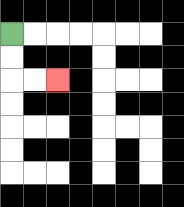{'start': '[0, 1]', 'end': '[2, 3]', 'path_directions': 'D,D,R,R', 'path_coordinates': '[[0, 1], [0, 2], [0, 3], [1, 3], [2, 3]]'}